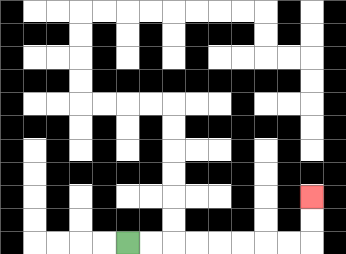{'start': '[5, 10]', 'end': '[13, 8]', 'path_directions': 'R,R,R,R,R,R,R,R,U,U', 'path_coordinates': '[[5, 10], [6, 10], [7, 10], [8, 10], [9, 10], [10, 10], [11, 10], [12, 10], [13, 10], [13, 9], [13, 8]]'}